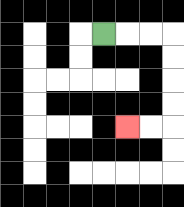{'start': '[4, 1]', 'end': '[5, 5]', 'path_directions': 'R,R,R,D,D,D,D,L,L', 'path_coordinates': '[[4, 1], [5, 1], [6, 1], [7, 1], [7, 2], [7, 3], [7, 4], [7, 5], [6, 5], [5, 5]]'}